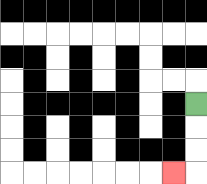{'start': '[8, 4]', 'end': '[7, 7]', 'path_directions': 'D,D,D,L', 'path_coordinates': '[[8, 4], [8, 5], [8, 6], [8, 7], [7, 7]]'}